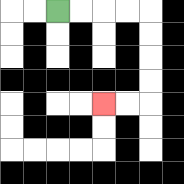{'start': '[2, 0]', 'end': '[4, 4]', 'path_directions': 'R,R,R,R,D,D,D,D,L,L', 'path_coordinates': '[[2, 0], [3, 0], [4, 0], [5, 0], [6, 0], [6, 1], [6, 2], [6, 3], [6, 4], [5, 4], [4, 4]]'}